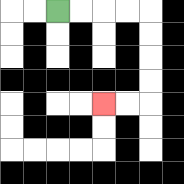{'start': '[2, 0]', 'end': '[4, 4]', 'path_directions': 'R,R,R,R,D,D,D,D,L,L', 'path_coordinates': '[[2, 0], [3, 0], [4, 0], [5, 0], [6, 0], [6, 1], [6, 2], [6, 3], [6, 4], [5, 4], [4, 4]]'}